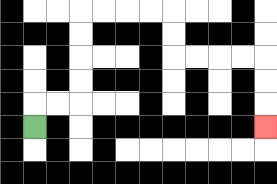{'start': '[1, 5]', 'end': '[11, 5]', 'path_directions': 'U,R,R,U,U,U,U,R,R,R,R,D,D,R,R,R,R,D,D,D', 'path_coordinates': '[[1, 5], [1, 4], [2, 4], [3, 4], [3, 3], [3, 2], [3, 1], [3, 0], [4, 0], [5, 0], [6, 0], [7, 0], [7, 1], [7, 2], [8, 2], [9, 2], [10, 2], [11, 2], [11, 3], [11, 4], [11, 5]]'}